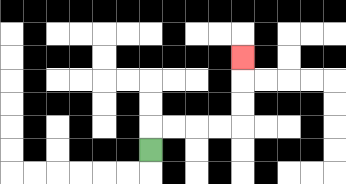{'start': '[6, 6]', 'end': '[10, 2]', 'path_directions': 'U,R,R,R,R,U,U,U', 'path_coordinates': '[[6, 6], [6, 5], [7, 5], [8, 5], [9, 5], [10, 5], [10, 4], [10, 3], [10, 2]]'}